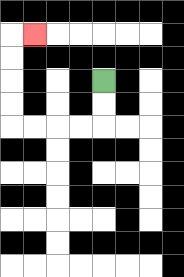{'start': '[4, 3]', 'end': '[1, 1]', 'path_directions': 'D,D,L,L,L,L,U,U,U,U,R', 'path_coordinates': '[[4, 3], [4, 4], [4, 5], [3, 5], [2, 5], [1, 5], [0, 5], [0, 4], [0, 3], [0, 2], [0, 1], [1, 1]]'}